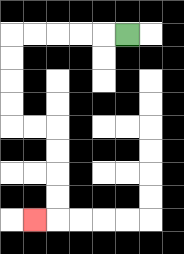{'start': '[5, 1]', 'end': '[1, 9]', 'path_directions': 'L,L,L,L,L,D,D,D,D,R,R,D,D,D,D,L', 'path_coordinates': '[[5, 1], [4, 1], [3, 1], [2, 1], [1, 1], [0, 1], [0, 2], [0, 3], [0, 4], [0, 5], [1, 5], [2, 5], [2, 6], [2, 7], [2, 8], [2, 9], [1, 9]]'}